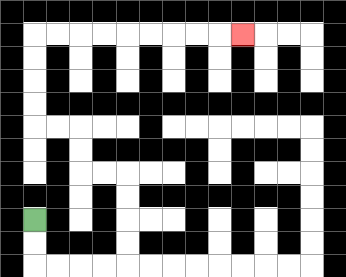{'start': '[1, 9]', 'end': '[10, 1]', 'path_directions': 'D,D,R,R,R,R,U,U,U,U,L,L,U,U,L,L,U,U,U,U,R,R,R,R,R,R,R,R,R', 'path_coordinates': '[[1, 9], [1, 10], [1, 11], [2, 11], [3, 11], [4, 11], [5, 11], [5, 10], [5, 9], [5, 8], [5, 7], [4, 7], [3, 7], [3, 6], [3, 5], [2, 5], [1, 5], [1, 4], [1, 3], [1, 2], [1, 1], [2, 1], [3, 1], [4, 1], [5, 1], [6, 1], [7, 1], [8, 1], [9, 1], [10, 1]]'}